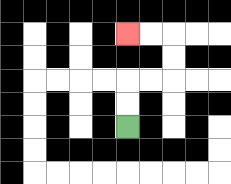{'start': '[5, 5]', 'end': '[5, 1]', 'path_directions': 'U,U,R,R,U,U,L,L', 'path_coordinates': '[[5, 5], [5, 4], [5, 3], [6, 3], [7, 3], [7, 2], [7, 1], [6, 1], [5, 1]]'}